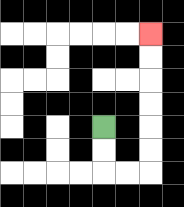{'start': '[4, 5]', 'end': '[6, 1]', 'path_directions': 'D,D,R,R,U,U,U,U,U,U', 'path_coordinates': '[[4, 5], [4, 6], [4, 7], [5, 7], [6, 7], [6, 6], [6, 5], [6, 4], [6, 3], [6, 2], [6, 1]]'}